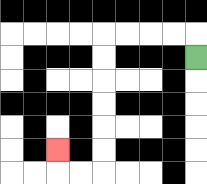{'start': '[8, 2]', 'end': '[2, 6]', 'path_directions': 'U,L,L,L,L,D,D,D,D,D,D,L,L,U', 'path_coordinates': '[[8, 2], [8, 1], [7, 1], [6, 1], [5, 1], [4, 1], [4, 2], [4, 3], [4, 4], [4, 5], [4, 6], [4, 7], [3, 7], [2, 7], [2, 6]]'}